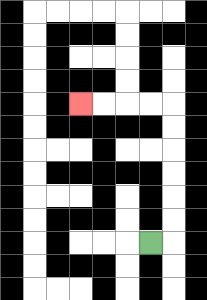{'start': '[6, 10]', 'end': '[3, 4]', 'path_directions': 'R,U,U,U,U,U,U,L,L,L,L', 'path_coordinates': '[[6, 10], [7, 10], [7, 9], [7, 8], [7, 7], [7, 6], [7, 5], [7, 4], [6, 4], [5, 4], [4, 4], [3, 4]]'}